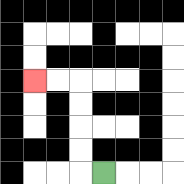{'start': '[4, 7]', 'end': '[1, 3]', 'path_directions': 'L,U,U,U,U,L,L', 'path_coordinates': '[[4, 7], [3, 7], [3, 6], [3, 5], [3, 4], [3, 3], [2, 3], [1, 3]]'}